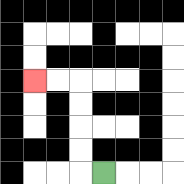{'start': '[4, 7]', 'end': '[1, 3]', 'path_directions': 'L,U,U,U,U,L,L', 'path_coordinates': '[[4, 7], [3, 7], [3, 6], [3, 5], [3, 4], [3, 3], [2, 3], [1, 3]]'}